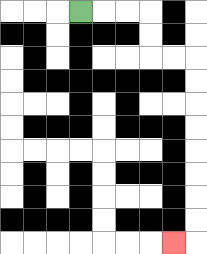{'start': '[3, 0]', 'end': '[7, 10]', 'path_directions': 'R,R,R,D,D,R,R,D,D,D,D,D,D,D,D,L', 'path_coordinates': '[[3, 0], [4, 0], [5, 0], [6, 0], [6, 1], [6, 2], [7, 2], [8, 2], [8, 3], [8, 4], [8, 5], [8, 6], [8, 7], [8, 8], [8, 9], [8, 10], [7, 10]]'}